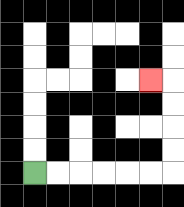{'start': '[1, 7]', 'end': '[6, 3]', 'path_directions': 'R,R,R,R,R,R,U,U,U,U,L', 'path_coordinates': '[[1, 7], [2, 7], [3, 7], [4, 7], [5, 7], [6, 7], [7, 7], [7, 6], [7, 5], [7, 4], [7, 3], [6, 3]]'}